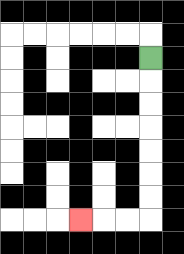{'start': '[6, 2]', 'end': '[3, 9]', 'path_directions': 'D,D,D,D,D,D,D,L,L,L', 'path_coordinates': '[[6, 2], [6, 3], [6, 4], [6, 5], [6, 6], [6, 7], [6, 8], [6, 9], [5, 9], [4, 9], [3, 9]]'}